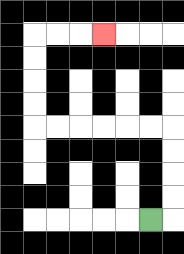{'start': '[6, 9]', 'end': '[4, 1]', 'path_directions': 'R,U,U,U,U,L,L,L,L,L,L,U,U,U,U,R,R,R', 'path_coordinates': '[[6, 9], [7, 9], [7, 8], [7, 7], [7, 6], [7, 5], [6, 5], [5, 5], [4, 5], [3, 5], [2, 5], [1, 5], [1, 4], [1, 3], [1, 2], [1, 1], [2, 1], [3, 1], [4, 1]]'}